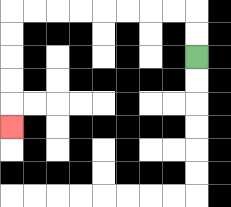{'start': '[8, 2]', 'end': '[0, 5]', 'path_directions': 'U,U,L,L,L,L,L,L,L,L,D,D,D,D,D', 'path_coordinates': '[[8, 2], [8, 1], [8, 0], [7, 0], [6, 0], [5, 0], [4, 0], [3, 0], [2, 0], [1, 0], [0, 0], [0, 1], [0, 2], [0, 3], [0, 4], [0, 5]]'}